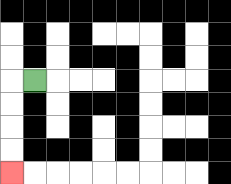{'start': '[1, 3]', 'end': '[0, 7]', 'path_directions': 'L,D,D,D,D', 'path_coordinates': '[[1, 3], [0, 3], [0, 4], [0, 5], [0, 6], [0, 7]]'}